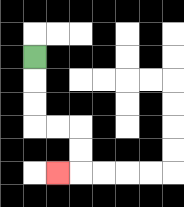{'start': '[1, 2]', 'end': '[2, 7]', 'path_directions': 'D,D,D,R,R,D,D,L', 'path_coordinates': '[[1, 2], [1, 3], [1, 4], [1, 5], [2, 5], [3, 5], [3, 6], [3, 7], [2, 7]]'}